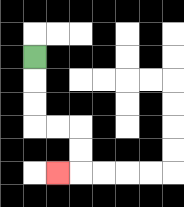{'start': '[1, 2]', 'end': '[2, 7]', 'path_directions': 'D,D,D,R,R,D,D,L', 'path_coordinates': '[[1, 2], [1, 3], [1, 4], [1, 5], [2, 5], [3, 5], [3, 6], [3, 7], [2, 7]]'}